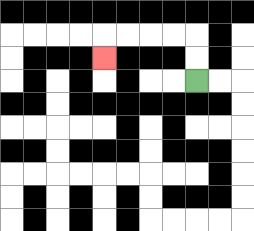{'start': '[8, 3]', 'end': '[4, 2]', 'path_directions': 'U,U,L,L,L,L,D', 'path_coordinates': '[[8, 3], [8, 2], [8, 1], [7, 1], [6, 1], [5, 1], [4, 1], [4, 2]]'}